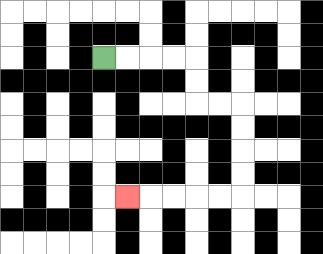{'start': '[4, 2]', 'end': '[5, 8]', 'path_directions': 'R,R,R,R,D,D,R,R,D,D,D,D,L,L,L,L,L', 'path_coordinates': '[[4, 2], [5, 2], [6, 2], [7, 2], [8, 2], [8, 3], [8, 4], [9, 4], [10, 4], [10, 5], [10, 6], [10, 7], [10, 8], [9, 8], [8, 8], [7, 8], [6, 8], [5, 8]]'}